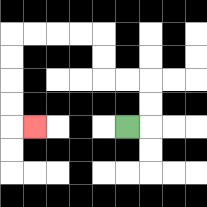{'start': '[5, 5]', 'end': '[1, 5]', 'path_directions': 'R,U,U,L,L,U,U,L,L,L,L,D,D,D,D,R', 'path_coordinates': '[[5, 5], [6, 5], [6, 4], [6, 3], [5, 3], [4, 3], [4, 2], [4, 1], [3, 1], [2, 1], [1, 1], [0, 1], [0, 2], [0, 3], [0, 4], [0, 5], [1, 5]]'}